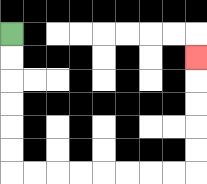{'start': '[0, 1]', 'end': '[8, 2]', 'path_directions': 'D,D,D,D,D,D,R,R,R,R,R,R,R,R,U,U,U,U,U', 'path_coordinates': '[[0, 1], [0, 2], [0, 3], [0, 4], [0, 5], [0, 6], [0, 7], [1, 7], [2, 7], [3, 7], [4, 7], [5, 7], [6, 7], [7, 7], [8, 7], [8, 6], [8, 5], [8, 4], [8, 3], [8, 2]]'}